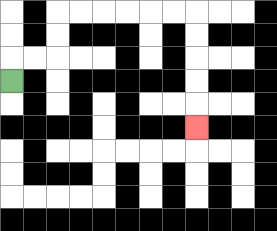{'start': '[0, 3]', 'end': '[8, 5]', 'path_directions': 'U,R,R,U,U,R,R,R,R,R,R,D,D,D,D,D', 'path_coordinates': '[[0, 3], [0, 2], [1, 2], [2, 2], [2, 1], [2, 0], [3, 0], [4, 0], [5, 0], [6, 0], [7, 0], [8, 0], [8, 1], [8, 2], [8, 3], [8, 4], [8, 5]]'}